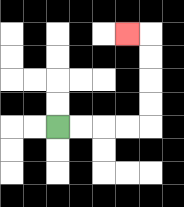{'start': '[2, 5]', 'end': '[5, 1]', 'path_directions': 'R,R,R,R,U,U,U,U,L', 'path_coordinates': '[[2, 5], [3, 5], [4, 5], [5, 5], [6, 5], [6, 4], [6, 3], [6, 2], [6, 1], [5, 1]]'}